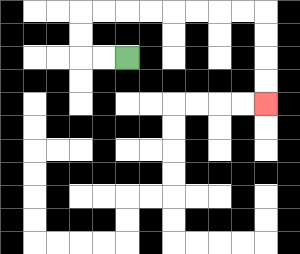{'start': '[5, 2]', 'end': '[11, 4]', 'path_directions': 'L,L,U,U,R,R,R,R,R,R,R,R,D,D,D,D', 'path_coordinates': '[[5, 2], [4, 2], [3, 2], [3, 1], [3, 0], [4, 0], [5, 0], [6, 0], [7, 0], [8, 0], [9, 0], [10, 0], [11, 0], [11, 1], [11, 2], [11, 3], [11, 4]]'}